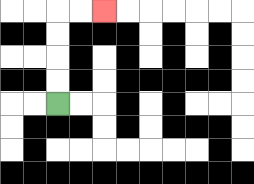{'start': '[2, 4]', 'end': '[4, 0]', 'path_directions': 'U,U,U,U,R,R', 'path_coordinates': '[[2, 4], [2, 3], [2, 2], [2, 1], [2, 0], [3, 0], [4, 0]]'}